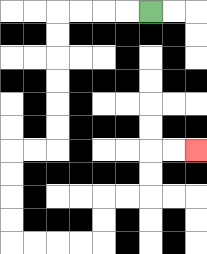{'start': '[6, 0]', 'end': '[8, 6]', 'path_directions': 'L,L,L,L,D,D,D,D,D,D,L,L,D,D,D,D,R,R,R,R,U,U,R,R,U,U,R,R', 'path_coordinates': '[[6, 0], [5, 0], [4, 0], [3, 0], [2, 0], [2, 1], [2, 2], [2, 3], [2, 4], [2, 5], [2, 6], [1, 6], [0, 6], [0, 7], [0, 8], [0, 9], [0, 10], [1, 10], [2, 10], [3, 10], [4, 10], [4, 9], [4, 8], [5, 8], [6, 8], [6, 7], [6, 6], [7, 6], [8, 6]]'}